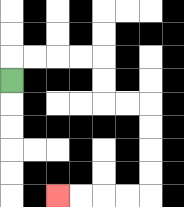{'start': '[0, 3]', 'end': '[2, 8]', 'path_directions': 'U,R,R,R,R,D,D,R,R,D,D,D,D,L,L,L,L', 'path_coordinates': '[[0, 3], [0, 2], [1, 2], [2, 2], [3, 2], [4, 2], [4, 3], [4, 4], [5, 4], [6, 4], [6, 5], [6, 6], [6, 7], [6, 8], [5, 8], [4, 8], [3, 8], [2, 8]]'}